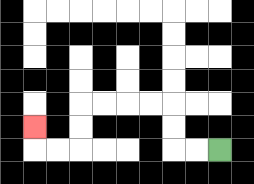{'start': '[9, 6]', 'end': '[1, 5]', 'path_directions': 'L,L,U,U,L,L,L,L,D,D,L,L,U', 'path_coordinates': '[[9, 6], [8, 6], [7, 6], [7, 5], [7, 4], [6, 4], [5, 4], [4, 4], [3, 4], [3, 5], [3, 6], [2, 6], [1, 6], [1, 5]]'}